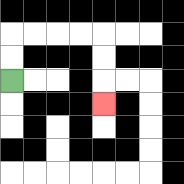{'start': '[0, 3]', 'end': '[4, 4]', 'path_directions': 'U,U,R,R,R,R,D,D,D', 'path_coordinates': '[[0, 3], [0, 2], [0, 1], [1, 1], [2, 1], [3, 1], [4, 1], [4, 2], [4, 3], [4, 4]]'}